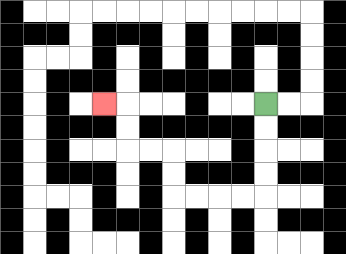{'start': '[11, 4]', 'end': '[4, 4]', 'path_directions': 'D,D,D,D,L,L,L,L,U,U,L,L,U,U,L', 'path_coordinates': '[[11, 4], [11, 5], [11, 6], [11, 7], [11, 8], [10, 8], [9, 8], [8, 8], [7, 8], [7, 7], [7, 6], [6, 6], [5, 6], [5, 5], [5, 4], [4, 4]]'}